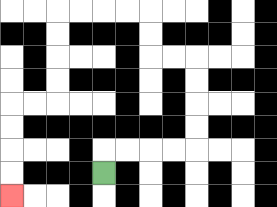{'start': '[4, 7]', 'end': '[0, 8]', 'path_directions': 'U,R,R,R,R,U,U,U,U,L,L,U,U,L,L,L,L,D,D,D,D,L,L,D,D,D,D', 'path_coordinates': '[[4, 7], [4, 6], [5, 6], [6, 6], [7, 6], [8, 6], [8, 5], [8, 4], [8, 3], [8, 2], [7, 2], [6, 2], [6, 1], [6, 0], [5, 0], [4, 0], [3, 0], [2, 0], [2, 1], [2, 2], [2, 3], [2, 4], [1, 4], [0, 4], [0, 5], [0, 6], [0, 7], [0, 8]]'}